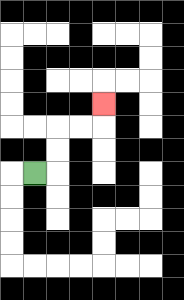{'start': '[1, 7]', 'end': '[4, 4]', 'path_directions': 'R,U,U,R,R,U', 'path_coordinates': '[[1, 7], [2, 7], [2, 6], [2, 5], [3, 5], [4, 5], [4, 4]]'}